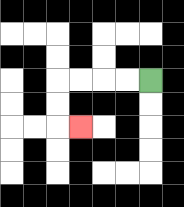{'start': '[6, 3]', 'end': '[3, 5]', 'path_directions': 'L,L,L,L,D,D,R', 'path_coordinates': '[[6, 3], [5, 3], [4, 3], [3, 3], [2, 3], [2, 4], [2, 5], [3, 5]]'}